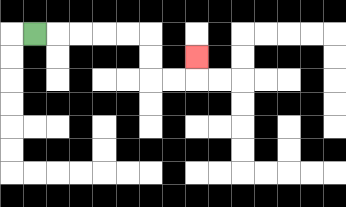{'start': '[1, 1]', 'end': '[8, 2]', 'path_directions': 'R,R,R,R,R,D,D,R,R,U', 'path_coordinates': '[[1, 1], [2, 1], [3, 1], [4, 1], [5, 1], [6, 1], [6, 2], [6, 3], [7, 3], [8, 3], [8, 2]]'}